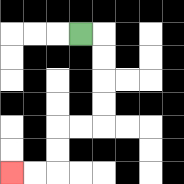{'start': '[3, 1]', 'end': '[0, 7]', 'path_directions': 'R,D,D,D,D,L,L,D,D,L,L', 'path_coordinates': '[[3, 1], [4, 1], [4, 2], [4, 3], [4, 4], [4, 5], [3, 5], [2, 5], [2, 6], [2, 7], [1, 7], [0, 7]]'}